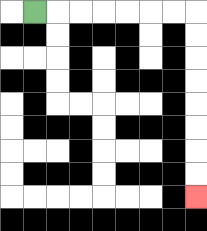{'start': '[1, 0]', 'end': '[8, 8]', 'path_directions': 'R,R,R,R,R,R,R,D,D,D,D,D,D,D,D', 'path_coordinates': '[[1, 0], [2, 0], [3, 0], [4, 0], [5, 0], [6, 0], [7, 0], [8, 0], [8, 1], [8, 2], [8, 3], [8, 4], [8, 5], [8, 6], [8, 7], [8, 8]]'}